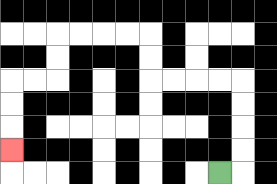{'start': '[9, 7]', 'end': '[0, 6]', 'path_directions': 'R,U,U,U,U,L,L,L,L,U,U,L,L,L,L,D,D,L,L,D,D,D', 'path_coordinates': '[[9, 7], [10, 7], [10, 6], [10, 5], [10, 4], [10, 3], [9, 3], [8, 3], [7, 3], [6, 3], [6, 2], [6, 1], [5, 1], [4, 1], [3, 1], [2, 1], [2, 2], [2, 3], [1, 3], [0, 3], [0, 4], [0, 5], [0, 6]]'}